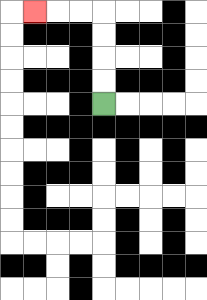{'start': '[4, 4]', 'end': '[1, 0]', 'path_directions': 'U,U,U,U,L,L,L', 'path_coordinates': '[[4, 4], [4, 3], [4, 2], [4, 1], [4, 0], [3, 0], [2, 0], [1, 0]]'}